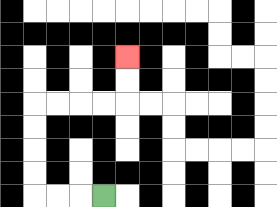{'start': '[4, 8]', 'end': '[5, 2]', 'path_directions': 'L,L,L,U,U,U,U,R,R,R,R,U,U', 'path_coordinates': '[[4, 8], [3, 8], [2, 8], [1, 8], [1, 7], [1, 6], [1, 5], [1, 4], [2, 4], [3, 4], [4, 4], [5, 4], [5, 3], [5, 2]]'}